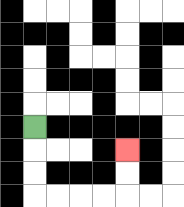{'start': '[1, 5]', 'end': '[5, 6]', 'path_directions': 'D,D,D,R,R,R,R,U,U', 'path_coordinates': '[[1, 5], [1, 6], [1, 7], [1, 8], [2, 8], [3, 8], [4, 8], [5, 8], [5, 7], [5, 6]]'}